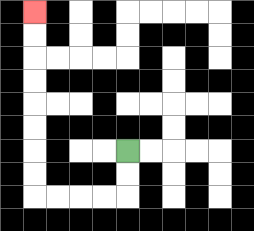{'start': '[5, 6]', 'end': '[1, 0]', 'path_directions': 'D,D,L,L,L,L,U,U,U,U,U,U,U,U', 'path_coordinates': '[[5, 6], [5, 7], [5, 8], [4, 8], [3, 8], [2, 8], [1, 8], [1, 7], [1, 6], [1, 5], [1, 4], [1, 3], [1, 2], [1, 1], [1, 0]]'}